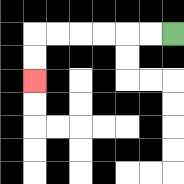{'start': '[7, 1]', 'end': '[1, 3]', 'path_directions': 'L,L,L,L,L,L,D,D', 'path_coordinates': '[[7, 1], [6, 1], [5, 1], [4, 1], [3, 1], [2, 1], [1, 1], [1, 2], [1, 3]]'}